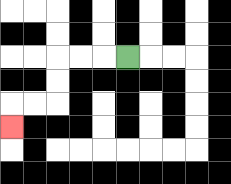{'start': '[5, 2]', 'end': '[0, 5]', 'path_directions': 'L,L,L,D,D,L,L,D', 'path_coordinates': '[[5, 2], [4, 2], [3, 2], [2, 2], [2, 3], [2, 4], [1, 4], [0, 4], [0, 5]]'}